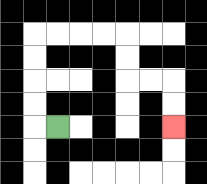{'start': '[2, 5]', 'end': '[7, 5]', 'path_directions': 'L,U,U,U,U,R,R,R,R,D,D,R,R,D,D', 'path_coordinates': '[[2, 5], [1, 5], [1, 4], [1, 3], [1, 2], [1, 1], [2, 1], [3, 1], [4, 1], [5, 1], [5, 2], [5, 3], [6, 3], [7, 3], [7, 4], [7, 5]]'}